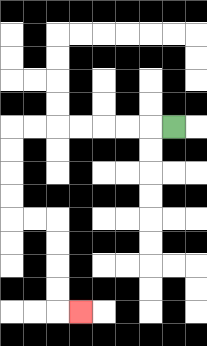{'start': '[7, 5]', 'end': '[3, 13]', 'path_directions': 'L,L,L,L,L,L,L,D,D,D,D,R,R,D,D,D,D,R', 'path_coordinates': '[[7, 5], [6, 5], [5, 5], [4, 5], [3, 5], [2, 5], [1, 5], [0, 5], [0, 6], [0, 7], [0, 8], [0, 9], [1, 9], [2, 9], [2, 10], [2, 11], [2, 12], [2, 13], [3, 13]]'}